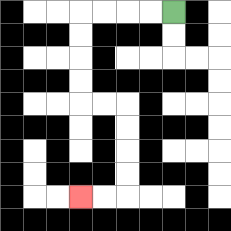{'start': '[7, 0]', 'end': '[3, 8]', 'path_directions': 'L,L,L,L,D,D,D,D,R,R,D,D,D,D,L,L', 'path_coordinates': '[[7, 0], [6, 0], [5, 0], [4, 0], [3, 0], [3, 1], [3, 2], [3, 3], [3, 4], [4, 4], [5, 4], [5, 5], [5, 6], [5, 7], [5, 8], [4, 8], [3, 8]]'}